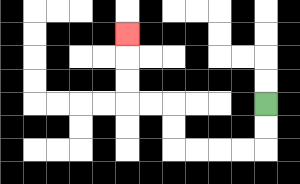{'start': '[11, 4]', 'end': '[5, 1]', 'path_directions': 'D,D,L,L,L,L,U,U,L,L,U,U,U', 'path_coordinates': '[[11, 4], [11, 5], [11, 6], [10, 6], [9, 6], [8, 6], [7, 6], [7, 5], [7, 4], [6, 4], [5, 4], [5, 3], [5, 2], [5, 1]]'}